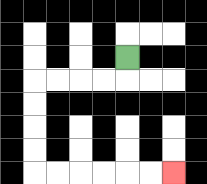{'start': '[5, 2]', 'end': '[7, 7]', 'path_directions': 'D,L,L,L,L,D,D,D,D,R,R,R,R,R,R', 'path_coordinates': '[[5, 2], [5, 3], [4, 3], [3, 3], [2, 3], [1, 3], [1, 4], [1, 5], [1, 6], [1, 7], [2, 7], [3, 7], [4, 7], [5, 7], [6, 7], [7, 7]]'}